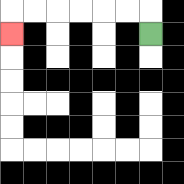{'start': '[6, 1]', 'end': '[0, 1]', 'path_directions': 'U,L,L,L,L,L,L,D', 'path_coordinates': '[[6, 1], [6, 0], [5, 0], [4, 0], [3, 0], [2, 0], [1, 0], [0, 0], [0, 1]]'}